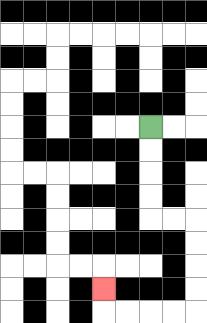{'start': '[6, 5]', 'end': '[4, 12]', 'path_directions': 'D,D,D,D,R,R,D,D,D,D,L,L,L,L,U', 'path_coordinates': '[[6, 5], [6, 6], [6, 7], [6, 8], [6, 9], [7, 9], [8, 9], [8, 10], [8, 11], [8, 12], [8, 13], [7, 13], [6, 13], [5, 13], [4, 13], [4, 12]]'}